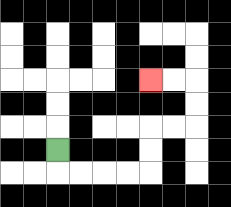{'start': '[2, 6]', 'end': '[6, 3]', 'path_directions': 'D,R,R,R,R,U,U,R,R,U,U,L,L', 'path_coordinates': '[[2, 6], [2, 7], [3, 7], [4, 7], [5, 7], [6, 7], [6, 6], [6, 5], [7, 5], [8, 5], [8, 4], [8, 3], [7, 3], [6, 3]]'}